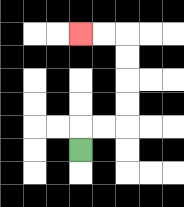{'start': '[3, 6]', 'end': '[3, 1]', 'path_directions': 'U,R,R,U,U,U,U,L,L', 'path_coordinates': '[[3, 6], [3, 5], [4, 5], [5, 5], [5, 4], [5, 3], [5, 2], [5, 1], [4, 1], [3, 1]]'}